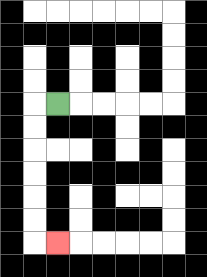{'start': '[2, 4]', 'end': '[2, 10]', 'path_directions': 'L,D,D,D,D,D,D,R', 'path_coordinates': '[[2, 4], [1, 4], [1, 5], [1, 6], [1, 7], [1, 8], [1, 9], [1, 10], [2, 10]]'}